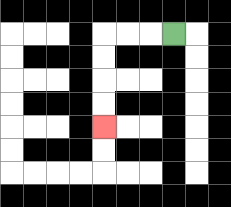{'start': '[7, 1]', 'end': '[4, 5]', 'path_directions': 'L,L,L,D,D,D,D', 'path_coordinates': '[[7, 1], [6, 1], [5, 1], [4, 1], [4, 2], [4, 3], [4, 4], [4, 5]]'}